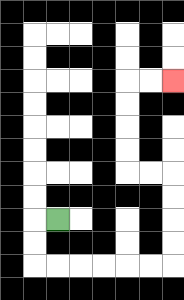{'start': '[2, 9]', 'end': '[7, 3]', 'path_directions': 'L,D,D,R,R,R,R,R,R,U,U,U,U,L,L,U,U,U,U,R,R', 'path_coordinates': '[[2, 9], [1, 9], [1, 10], [1, 11], [2, 11], [3, 11], [4, 11], [5, 11], [6, 11], [7, 11], [7, 10], [7, 9], [7, 8], [7, 7], [6, 7], [5, 7], [5, 6], [5, 5], [5, 4], [5, 3], [6, 3], [7, 3]]'}